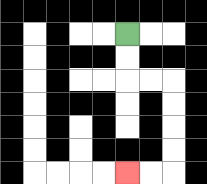{'start': '[5, 1]', 'end': '[5, 7]', 'path_directions': 'D,D,R,R,D,D,D,D,L,L', 'path_coordinates': '[[5, 1], [5, 2], [5, 3], [6, 3], [7, 3], [7, 4], [7, 5], [7, 6], [7, 7], [6, 7], [5, 7]]'}